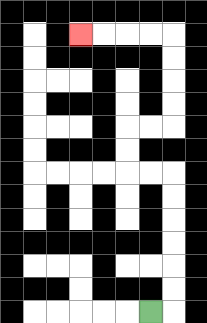{'start': '[6, 13]', 'end': '[3, 1]', 'path_directions': 'R,U,U,U,U,U,U,L,L,U,U,R,R,U,U,U,U,L,L,L,L', 'path_coordinates': '[[6, 13], [7, 13], [7, 12], [7, 11], [7, 10], [7, 9], [7, 8], [7, 7], [6, 7], [5, 7], [5, 6], [5, 5], [6, 5], [7, 5], [7, 4], [7, 3], [7, 2], [7, 1], [6, 1], [5, 1], [4, 1], [3, 1]]'}